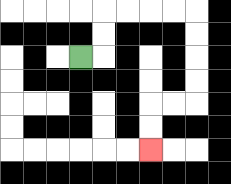{'start': '[3, 2]', 'end': '[6, 6]', 'path_directions': 'R,U,U,R,R,R,R,D,D,D,D,L,L,D,D', 'path_coordinates': '[[3, 2], [4, 2], [4, 1], [4, 0], [5, 0], [6, 0], [7, 0], [8, 0], [8, 1], [8, 2], [8, 3], [8, 4], [7, 4], [6, 4], [6, 5], [6, 6]]'}